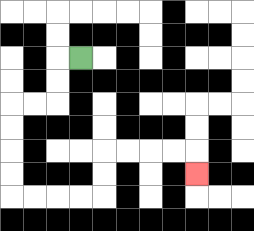{'start': '[3, 2]', 'end': '[8, 7]', 'path_directions': 'L,D,D,L,L,D,D,D,D,R,R,R,R,U,U,R,R,R,R,D', 'path_coordinates': '[[3, 2], [2, 2], [2, 3], [2, 4], [1, 4], [0, 4], [0, 5], [0, 6], [0, 7], [0, 8], [1, 8], [2, 8], [3, 8], [4, 8], [4, 7], [4, 6], [5, 6], [6, 6], [7, 6], [8, 6], [8, 7]]'}